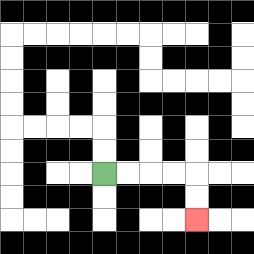{'start': '[4, 7]', 'end': '[8, 9]', 'path_directions': 'R,R,R,R,D,D', 'path_coordinates': '[[4, 7], [5, 7], [6, 7], [7, 7], [8, 7], [8, 8], [8, 9]]'}